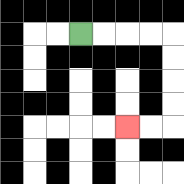{'start': '[3, 1]', 'end': '[5, 5]', 'path_directions': 'R,R,R,R,D,D,D,D,L,L', 'path_coordinates': '[[3, 1], [4, 1], [5, 1], [6, 1], [7, 1], [7, 2], [7, 3], [7, 4], [7, 5], [6, 5], [5, 5]]'}